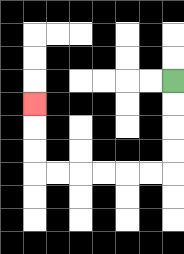{'start': '[7, 3]', 'end': '[1, 4]', 'path_directions': 'D,D,D,D,L,L,L,L,L,L,U,U,U', 'path_coordinates': '[[7, 3], [7, 4], [7, 5], [7, 6], [7, 7], [6, 7], [5, 7], [4, 7], [3, 7], [2, 7], [1, 7], [1, 6], [1, 5], [1, 4]]'}